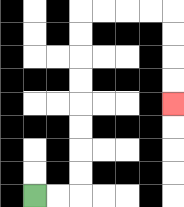{'start': '[1, 8]', 'end': '[7, 4]', 'path_directions': 'R,R,U,U,U,U,U,U,U,U,R,R,R,R,D,D,D,D', 'path_coordinates': '[[1, 8], [2, 8], [3, 8], [3, 7], [3, 6], [3, 5], [3, 4], [3, 3], [3, 2], [3, 1], [3, 0], [4, 0], [5, 0], [6, 0], [7, 0], [7, 1], [7, 2], [7, 3], [7, 4]]'}